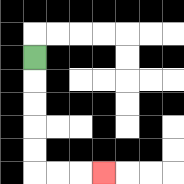{'start': '[1, 2]', 'end': '[4, 7]', 'path_directions': 'D,D,D,D,D,R,R,R', 'path_coordinates': '[[1, 2], [1, 3], [1, 4], [1, 5], [1, 6], [1, 7], [2, 7], [3, 7], [4, 7]]'}